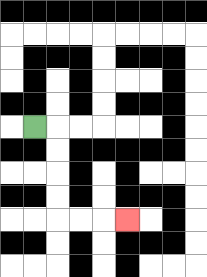{'start': '[1, 5]', 'end': '[5, 9]', 'path_directions': 'R,D,D,D,D,R,R,R', 'path_coordinates': '[[1, 5], [2, 5], [2, 6], [2, 7], [2, 8], [2, 9], [3, 9], [4, 9], [5, 9]]'}